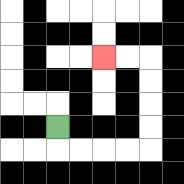{'start': '[2, 5]', 'end': '[4, 2]', 'path_directions': 'D,R,R,R,R,U,U,U,U,L,L', 'path_coordinates': '[[2, 5], [2, 6], [3, 6], [4, 6], [5, 6], [6, 6], [6, 5], [6, 4], [6, 3], [6, 2], [5, 2], [4, 2]]'}